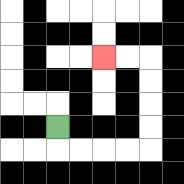{'start': '[2, 5]', 'end': '[4, 2]', 'path_directions': 'D,R,R,R,R,U,U,U,U,L,L', 'path_coordinates': '[[2, 5], [2, 6], [3, 6], [4, 6], [5, 6], [6, 6], [6, 5], [6, 4], [6, 3], [6, 2], [5, 2], [4, 2]]'}